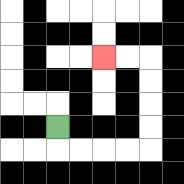{'start': '[2, 5]', 'end': '[4, 2]', 'path_directions': 'D,R,R,R,R,U,U,U,U,L,L', 'path_coordinates': '[[2, 5], [2, 6], [3, 6], [4, 6], [5, 6], [6, 6], [6, 5], [6, 4], [6, 3], [6, 2], [5, 2], [4, 2]]'}